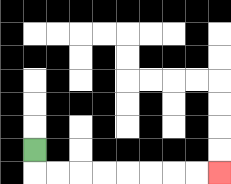{'start': '[1, 6]', 'end': '[9, 7]', 'path_directions': 'D,R,R,R,R,R,R,R,R', 'path_coordinates': '[[1, 6], [1, 7], [2, 7], [3, 7], [4, 7], [5, 7], [6, 7], [7, 7], [8, 7], [9, 7]]'}